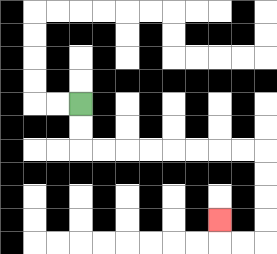{'start': '[3, 4]', 'end': '[9, 9]', 'path_directions': 'D,D,R,R,R,R,R,R,R,R,D,D,D,D,L,L,U', 'path_coordinates': '[[3, 4], [3, 5], [3, 6], [4, 6], [5, 6], [6, 6], [7, 6], [8, 6], [9, 6], [10, 6], [11, 6], [11, 7], [11, 8], [11, 9], [11, 10], [10, 10], [9, 10], [9, 9]]'}